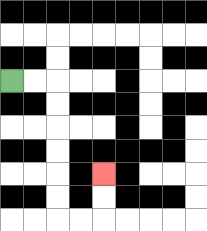{'start': '[0, 3]', 'end': '[4, 7]', 'path_directions': 'R,R,D,D,D,D,D,D,R,R,U,U', 'path_coordinates': '[[0, 3], [1, 3], [2, 3], [2, 4], [2, 5], [2, 6], [2, 7], [2, 8], [2, 9], [3, 9], [4, 9], [4, 8], [4, 7]]'}